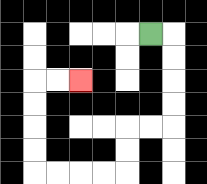{'start': '[6, 1]', 'end': '[3, 3]', 'path_directions': 'R,D,D,D,D,L,L,D,D,L,L,L,L,U,U,U,U,R,R', 'path_coordinates': '[[6, 1], [7, 1], [7, 2], [7, 3], [7, 4], [7, 5], [6, 5], [5, 5], [5, 6], [5, 7], [4, 7], [3, 7], [2, 7], [1, 7], [1, 6], [1, 5], [1, 4], [1, 3], [2, 3], [3, 3]]'}